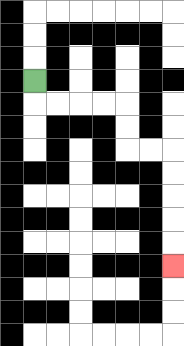{'start': '[1, 3]', 'end': '[7, 11]', 'path_directions': 'D,R,R,R,R,D,D,R,R,D,D,D,D,D', 'path_coordinates': '[[1, 3], [1, 4], [2, 4], [3, 4], [4, 4], [5, 4], [5, 5], [5, 6], [6, 6], [7, 6], [7, 7], [7, 8], [7, 9], [7, 10], [7, 11]]'}